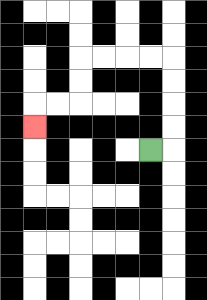{'start': '[6, 6]', 'end': '[1, 5]', 'path_directions': 'R,U,U,U,U,L,L,L,L,D,D,L,L,D', 'path_coordinates': '[[6, 6], [7, 6], [7, 5], [7, 4], [7, 3], [7, 2], [6, 2], [5, 2], [4, 2], [3, 2], [3, 3], [3, 4], [2, 4], [1, 4], [1, 5]]'}